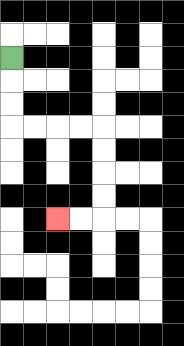{'start': '[0, 2]', 'end': '[2, 9]', 'path_directions': 'D,D,D,R,R,R,R,D,D,D,D,L,L', 'path_coordinates': '[[0, 2], [0, 3], [0, 4], [0, 5], [1, 5], [2, 5], [3, 5], [4, 5], [4, 6], [4, 7], [4, 8], [4, 9], [3, 9], [2, 9]]'}